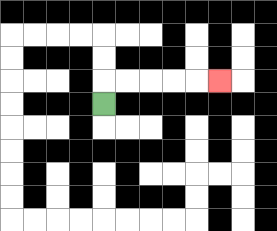{'start': '[4, 4]', 'end': '[9, 3]', 'path_directions': 'U,R,R,R,R,R', 'path_coordinates': '[[4, 4], [4, 3], [5, 3], [6, 3], [7, 3], [8, 3], [9, 3]]'}